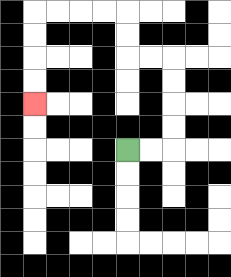{'start': '[5, 6]', 'end': '[1, 4]', 'path_directions': 'R,R,U,U,U,U,L,L,U,U,L,L,L,L,D,D,D,D', 'path_coordinates': '[[5, 6], [6, 6], [7, 6], [7, 5], [7, 4], [7, 3], [7, 2], [6, 2], [5, 2], [5, 1], [5, 0], [4, 0], [3, 0], [2, 0], [1, 0], [1, 1], [1, 2], [1, 3], [1, 4]]'}